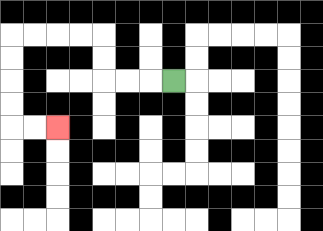{'start': '[7, 3]', 'end': '[2, 5]', 'path_directions': 'L,L,L,U,U,L,L,L,L,D,D,D,D,R,R', 'path_coordinates': '[[7, 3], [6, 3], [5, 3], [4, 3], [4, 2], [4, 1], [3, 1], [2, 1], [1, 1], [0, 1], [0, 2], [0, 3], [0, 4], [0, 5], [1, 5], [2, 5]]'}